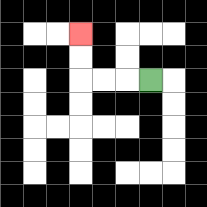{'start': '[6, 3]', 'end': '[3, 1]', 'path_directions': 'L,L,L,U,U', 'path_coordinates': '[[6, 3], [5, 3], [4, 3], [3, 3], [3, 2], [3, 1]]'}